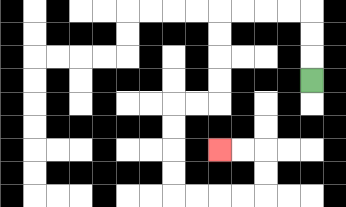{'start': '[13, 3]', 'end': '[9, 6]', 'path_directions': 'U,U,U,L,L,L,L,D,D,D,D,L,L,D,D,D,D,R,R,R,R,U,U,L,L', 'path_coordinates': '[[13, 3], [13, 2], [13, 1], [13, 0], [12, 0], [11, 0], [10, 0], [9, 0], [9, 1], [9, 2], [9, 3], [9, 4], [8, 4], [7, 4], [7, 5], [7, 6], [7, 7], [7, 8], [8, 8], [9, 8], [10, 8], [11, 8], [11, 7], [11, 6], [10, 6], [9, 6]]'}